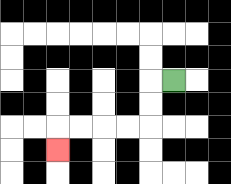{'start': '[7, 3]', 'end': '[2, 6]', 'path_directions': 'L,D,D,L,L,L,L,D', 'path_coordinates': '[[7, 3], [6, 3], [6, 4], [6, 5], [5, 5], [4, 5], [3, 5], [2, 5], [2, 6]]'}